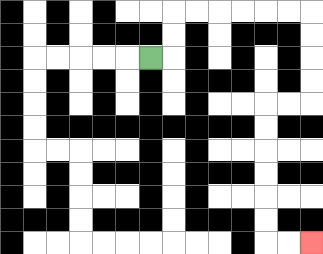{'start': '[6, 2]', 'end': '[13, 10]', 'path_directions': 'R,U,U,R,R,R,R,R,R,D,D,D,D,L,L,D,D,D,D,D,D,R,R', 'path_coordinates': '[[6, 2], [7, 2], [7, 1], [7, 0], [8, 0], [9, 0], [10, 0], [11, 0], [12, 0], [13, 0], [13, 1], [13, 2], [13, 3], [13, 4], [12, 4], [11, 4], [11, 5], [11, 6], [11, 7], [11, 8], [11, 9], [11, 10], [12, 10], [13, 10]]'}